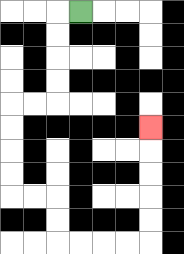{'start': '[3, 0]', 'end': '[6, 5]', 'path_directions': 'L,D,D,D,D,L,L,D,D,D,D,R,R,D,D,R,R,R,R,U,U,U,U,U', 'path_coordinates': '[[3, 0], [2, 0], [2, 1], [2, 2], [2, 3], [2, 4], [1, 4], [0, 4], [0, 5], [0, 6], [0, 7], [0, 8], [1, 8], [2, 8], [2, 9], [2, 10], [3, 10], [4, 10], [5, 10], [6, 10], [6, 9], [6, 8], [6, 7], [6, 6], [6, 5]]'}